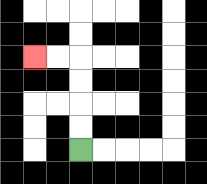{'start': '[3, 6]', 'end': '[1, 2]', 'path_directions': 'U,U,U,U,L,L', 'path_coordinates': '[[3, 6], [3, 5], [3, 4], [3, 3], [3, 2], [2, 2], [1, 2]]'}